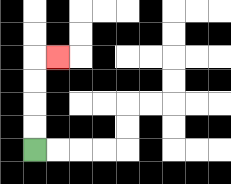{'start': '[1, 6]', 'end': '[2, 2]', 'path_directions': 'U,U,U,U,R', 'path_coordinates': '[[1, 6], [1, 5], [1, 4], [1, 3], [1, 2], [2, 2]]'}